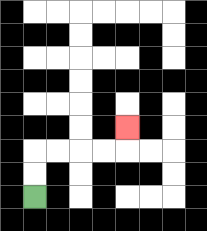{'start': '[1, 8]', 'end': '[5, 5]', 'path_directions': 'U,U,R,R,R,R,U', 'path_coordinates': '[[1, 8], [1, 7], [1, 6], [2, 6], [3, 6], [4, 6], [5, 6], [5, 5]]'}